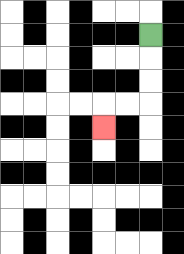{'start': '[6, 1]', 'end': '[4, 5]', 'path_directions': 'D,D,D,L,L,D', 'path_coordinates': '[[6, 1], [6, 2], [6, 3], [6, 4], [5, 4], [4, 4], [4, 5]]'}